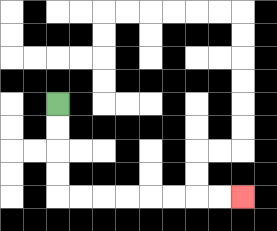{'start': '[2, 4]', 'end': '[10, 8]', 'path_directions': 'D,D,D,D,R,R,R,R,R,R,R,R', 'path_coordinates': '[[2, 4], [2, 5], [2, 6], [2, 7], [2, 8], [3, 8], [4, 8], [5, 8], [6, 8], [7, 8], [8, 8], [9, 8], [10, 8]]'}